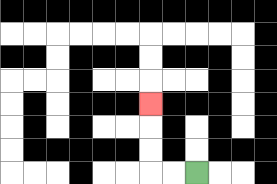{'start': '[8, 7]', 'end': '[6, 4]', 'path_directions': 'L,L,U,U,U', 'path_coordinates': '[[8, 7], [7, 7], [6, 7], [6, 6], [6, 5], [6, 4]]'}